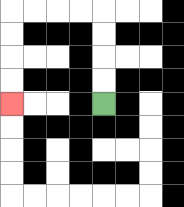{'start': '[4, 4]', 'end': '[0, 4]', 'path_directions': 'U,U,U,U,L,L,L,L,D,D,D,D', 'path_coordinates': '[[4, 4], [4, 3], [4, 2], [4, 1], [4, 0], [3, 0], [2, 0], [1, 0], [0, 0], [0, 1], [0, 2], [0, 3], [0, 4]]'}